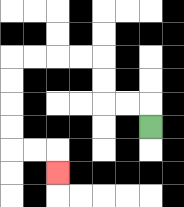{'start': '[6, 5]', 'end': '[2, 7]', 'path_directions': 'U,L,L,U,U,L,L,L,L,D,D,D,D,R,R,D', 'path_coordinates': '[[6, 5], [6, 4], [5, 4], [4, 4], [4, 3], [4, 2], [3, 2], [2, 2], [1, 2], [0, 2], [0, 3], [0, 4], [0, 5], [0, 6], [1, 6], [2, 6], [2, 7]]'}